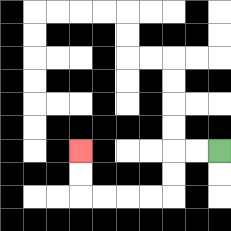{'start': '[9, 6]', 'end': '[3, 6]', 'path_directions': 'L,L,D,D,L,L,L,L,U,U', 'path_coordinates': '[[9, 6], [8, 6], [7, 6], [7, 7], [7, 8], [6, 8], [5, 8], [4, 8], [3, 8], [3, 7], [3, 6]]'}